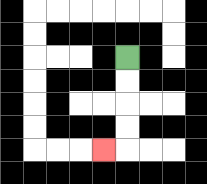{'start': '[5, 2]', 'end': '[4, 6]', 'path_directions': 'D,D,D,D,L', 'path_coordinates': '[[5, 2], [5, 3], [5, 4], [5, 5], [5, 6], [4, 6]]'}